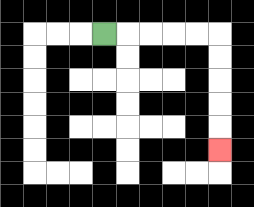{'start': '[4, 1]', 'end': '[9, 6]', 'path_directions': 'R,R,R,R,R,D,D,D,D,D', 'path_coordinates': '[[4, 1], [5, 1], [6, 1], [7, 1], [8, 1], [9, 1], [9, 2], [9, 3], [9, 4], [9, 5], [9, 6]]'}